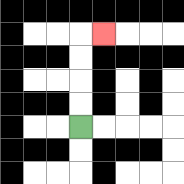{'start': '[3, 5]', 'end': '[4, 1]', 'path_directions': 'U,U,U,U,R', 'path_coordinates': '[[3, 5], [3, 4], [3, 3], [3, 2], [3, 1], [4, 1]]'}